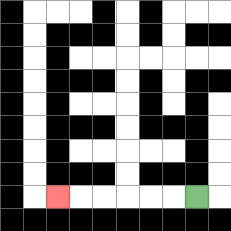{'start': '[8, 8]', 'end': '[2, 8]', 'path_directions': 'L,L,L,L,L,L', 'path_coordinates': '[[8, 8], [7, 8], [6, 8], [5, 8], [4, 8], [3, 8], [2, 8]]'}